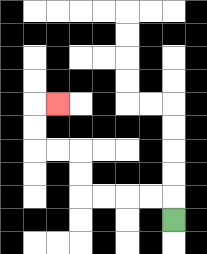{'start': '[7, 9]', 'end': '[2, 4]', 'path_directions': 'U,L,L,L,L,U,U,L,L,U,U,R', 'path_coordinates': '[[7, 9], [7, 8], [6, 8], [5, 8], [4, 8], [3, 8], [3, 7], [3, 6], [2, 6], [1, 6], [1, 5], [1, 4], [2, 4]]'}